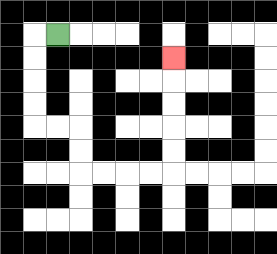{'start': '[2, 1]', 'end': '[7, 2]', 'path_directions': 'L,D,D,D,D,R,R,D,D,R,R,R,R,U,U,U,U,U', 'path_coordinates': '[[2, 1], [1, 1], [1, 2], [1, 3], [1, 4], [1, 5], [2, 5], [3, 5], [3, 6], [3, 7], [4, 7], [5, 7], [6, 7], [7, 7], [7, 6], [7, 5], [7, 4], [7, 3], [7, 2]]'}